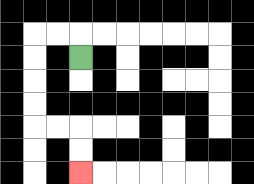{'start': '[3, 2]', 'end': '[3, 7]', 'path_directions': 'U,L,L,D,D,D,D,R,R,D,D', 'path_coordinates': '[[3, 2], [3, 1], [2, 1], [1, 1], [1, 2], [1, 3], [1, 4], [1, 5], [2, 5], [3, 5], [3, 6], [3, 7]]'}